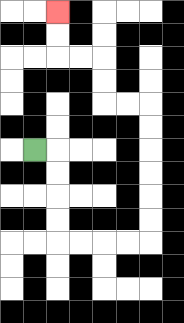{'start': '[1, 6]', 'end': '[2, 0]', 'path_directions': 'R,D,D,D,D,R,R,R,R,U,U,U,U,U,U,L,L,U,U,L,L,U,U', 'path_coordinates': '[[1, 6], [2, 6], [2, 7], [2, 8], [2, 9], [2, 10], [3, 10], [4, 10], [5, 10], [6, 10], [6, 9], [6, 8], [6, 7], [6, 6], [6, 5], [6, 4], [5, 4], [4, 4], [4, 3], [4, 2], [3, 2], [2, 2], [2, 1], [2, 0]]'}